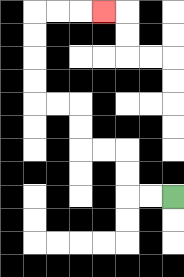{'start': '[7, 8]', 'end': '[4, 0]', 'path_directions': 'L,L,U,U,L,L,U,U,L,L,U,U,U,U,R,R,R', 'path_coordinates': '[[7, 8], [6, 8], [5, 8], [5, 7], [5, 6], [4, 6], [3, 6], [3, 5], [3, 4], [2, 4], [1, 4], [1, 3], [1, 2], [1, 1], [1, 0], [2, 0], [3, 0], [4, 0]]'}